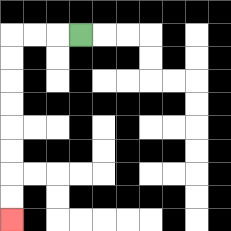{'start': '[3, 1]', 'end': '[0, 9]', 'path_directions': 'L,L,L,D,D,D,D,D,D,D,D', 'path_coordinates': '[[3, 1], [2, 1], [1, 1], [0, 1], [0, 2], [0, 3], [0, 4], [0, 5], [0, 6], [0, 7], [0, 8], [0, 9]]'}